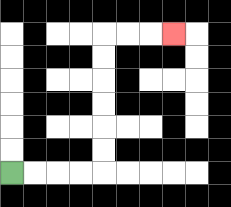{'start': '[0, 7]', 'end': '[7, 1]', 'path_directions': 'R,R,R,R,U,U,U,U,U,U,R,R,R', 'path_coordinates': '[[0, 7], [1, 7], [2, 7], [3, 7], [4, 7], [4, 6], [4, 5], [4, 4], [4, 3], [4, 2], [4, 1], [5, 1], [6, 1], [7, 1]]'}